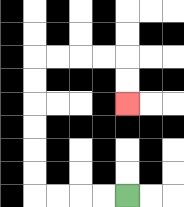{'start': '[5, 8]', 'end': '[5, 4]', 'path_directions': 'L,L,L,L,U,U,U,U,U,U,R,R,R,R,D,D', 'path_coordinates': '[[5, 8], [4, 8], [3, 8], [2, 8], [1, 8], [1, 7], [1, 6], [1, 5], [1, 4], [1, 3], [1, 2], [2, 2], [3, 2], [4, 2], [5, 2], [5, 3], [5, 4]]'}